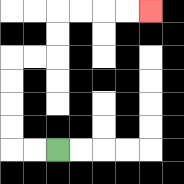{'start': '[2, 6]', 'end': '[6, 0]', 'path_directions': 'L,L,U,U,U,U,R,R,U,U,R,R,R,R', 'path_coordinates': '[[2, 6], [1, 6], [0, 6], [0, 5], [0, 4], [0, 3], [0, 2], [1, 2], [2, 2], [2, 1], [2, 0], [3, 0], [4, 0], [5, 0], [6, 0]]'}